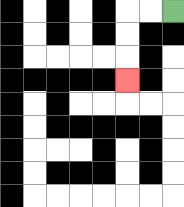{'start': '[7, 0]', 'end': '[5, 3]', 'path_directions': 'L,L,D,D,D', 'path_coordinates': '[[7, 0], [6, 0], [5, 0], [5, 1], [5, 2], [5, 3]]'}